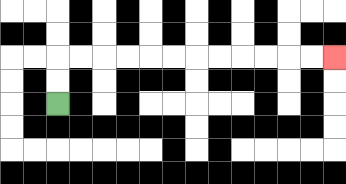{'start': '[2, 4]', 'end': '[14, 2]', 'path_directions': 'U,U,R,R,R,R,R,R,R,R,R,R,R,R', 'path_coordinates': '[[2, 4], [2, 3], [2, 2], [3, 2], [4, 2], [5, 2], [6, 2], [7, 2], [8, 2], [9, 2], [10, 2], [11, 2], [12, 2], [13, 2], [14, 2]]'}